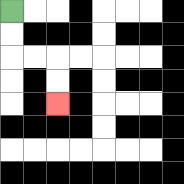{'start': '[0, 0]', 'end': '[2, 4]', 'path_directions': 'D,D,R,R,D,D', 'path_coordinates': '[[0, 0], [0, 1], [0, 2], [1, 2], [2, 2], [2, 3], [2, 4]]'}